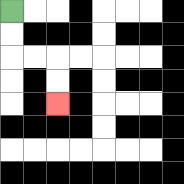{'start': '[0, 0]', 'end': '[2, 4]', 'path_directions': 'D,D,R,R,D,D', 'path_coordinates': '[[0, 0], [0, 1], [0, 2], [1, 2], [2, 2], [2, 3], [2, 4]]'}